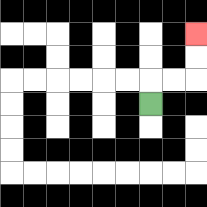{'start': '[6, 4]', 'end': '[8, 1]', 'path_directions': 'U,R,R,U,U', 'path_coordinates': '[[6, 4], [6, 3], [7, 3], [8, 3], [8, 2], [8, 1]]'}